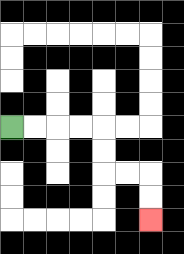{'start': '[0, 5]', 'end': '[6, 9]', 'path_directions': 'R,R,R,R,D,D,R,R,D,D', 'path_coordinates': '[[0, 5], [1, 5], [2, 5], [3, 5], [4, 5], [4, 6], [4, 7], [5, 7], [6, 7], [6, 8], [6, 9]]'}